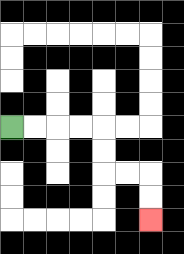{'start': '[0, 5]', 'end': '[6, 9]', 'path_directions': 'R,R,R,R,D,D,R,R,D,D', 'path_coordinates': '[[0, 5], [1, 5], [2, 5], [3, 5], [4, 5], [4, 6], [4, 7], [5, 7], [6, 7], [6, 8], [6, 9]]'}